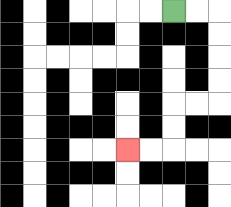{'start': '[7, 0]', 'end': '[5, 6]', 'path_directions': 'R,R,D,D,D,D,L,L,D,D,L,L', 'path_coordinates': '[[7, 0], [8, 0], [9, 0], [9, 1], [9, 2], [9, 3], [9, 4], [8, 4], [7, 4], [7, 5], [7, 6], [6, 6], [5, 6]]'}